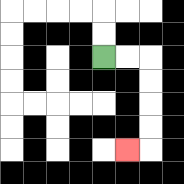{'start': '[4, 2]', 'end': '[5, 6]', 'path_directions': 'R,R,D,D,D,D,L', 'path_coordinates': '[[4, 2], [5, 2], [6, 2], [6, 3], [6, 4], [6, 5], [6, 6], [5, 6]]'}